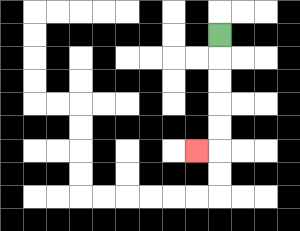{'start': '[9, 1]', 'end': '[8, 6]', 'path_directions': 'D,D,D,D,D,L', 'path_coordinates': '[[9, 1], [9, 2], [9, 3], [9, 4], [9, 5], [9, 6], [8, 6]]'}